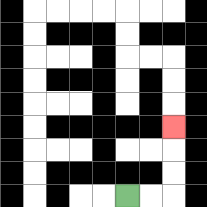{'start': '[5, 8]', 'end': '[7, 5]', 'path_directions': 'R,R,U,U,U', 'path_coordinates': '[[5, 8], [6, 8], [7, 8], [7, 7], [7, 6], [7, 5]]'}